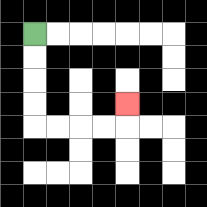{'start': '[1, 1]', 'end': '[5, 4]', 'path_directions': 'D,D,D,D,R,R,R,R,U', 'path_coordinates': '[[1, 1], [1, 2], [1, 3], [1, 4], [1, 5], [2, 5], [3, 5], [4, 5], [5, 5], [5, 4]]'}